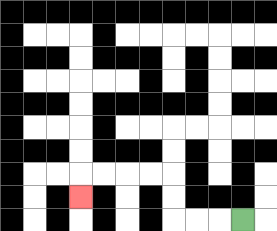{'start': '[10, 9]', 'end': '[3, 8]', 'path_directions': 'L,L,L,U,U,L,L,L,L,D', 'path_coordinates': '[[10, 9], [9, 9], [8, 9], [7, 9], [7, 8], [7, 7], [6, 7], [5, 7], [4, 7], [3, 7], [3, 8]]'}